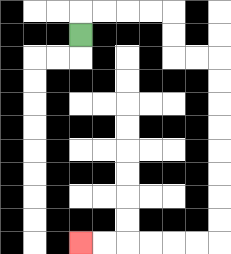{'start': '[3, 1]', 'end': '[3, 10]', 'path_directions': 'U,R,R,R,R,D,D,R,R,D,D,D,D,D,D,D,D,L,L,L,L,L,L', 'path_coordinates': '[[3, 1], [3, 0], [4, 0], [5, 0], [6, 0], [7, 0], [7, 1], [7, 2], [8, 2], [9, 2], [9, 3], [9, 4], [9, 5], [9, 6], [9, 7], [9, 8], [9, 9], [9, 10], [8, 10], [7, 10], [6, 10], [5, 10], [4, 10], [3, 10]]'}